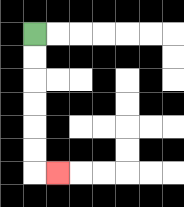{'start': '[1, 1]', 'end': '[2, 7]', 'path_directions': 'D,D,D,D,D,D,R', 'path_coordinates': '[[1, 1], [1, 2], [1, 3], [1, 4], [1, 5], [1, 6], [1, 7], [2, 7]]'}